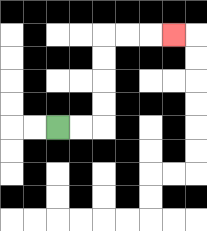{'start': '[2, 5]', 'end': '[7, 1]', 'path_directions': 'R,R,U,U,U,U,R,R,R', 'path_coordinates': '[[2, 5], [3, 5], [4, 5], [4, 4], [4, 3], [4, 2], [4, 1], [5, 1], [6, 1], [7, 1]]'}